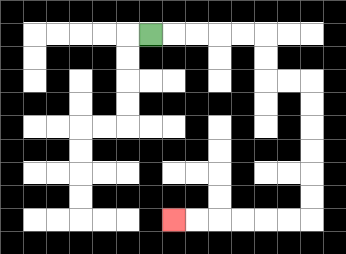{'start': '[6, 1]', 'end': '[7, 9]', 'path_directions': 'R,R,R,R,R,D,D,R,R,D,D,D,D,D,D,L,L,L,L,L,L', 'path_coordinates': '[[6, 1], [7, 1], [8, 1], [9, 1], [10, 1], [11, 1], [11, 2], [11, 3], [12, 3], [13, 3], [13, 4], [13, 5], [13, 6], [13, 7], [13, 8], [13, 9], [12, 9], [11, 9], [10, 9], [9, 9], [8, 9], [7, 9]]'}